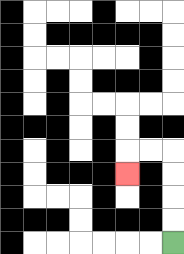{'start': '[7, 10]', 'end': '[5, 7]', 'path_directions': 'U,U,U,U,L,L,D', 'path_coordinates': '[[7, 10], [7, 9], [7, 8], [7, 7], [7, 6], [6, 6], [5, 6], [5, 7]]'}